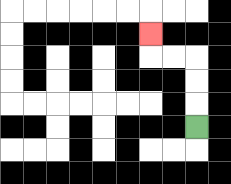{'start': '[8, 5]', 'end': '[6, 1]', 'path_directions': 'U,U,U,L,L,U', 'path_coordinates': '[[8, 5], [8, 4], [8, 3], [8, 2], [7, 2], [6, 2], [6, 1]]'}